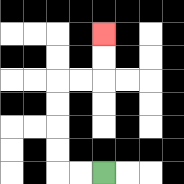{'start': '[4, 7]', 'end': '[4, 1]', 'path_directions': 'L,L,U,U,U,U,R,R,U,U', 'path_coordinates': '[[4, 7], [3, 7], [2, 7], [2, 6], [2, 5], [2, 4], [2, 3], [3, 3], [4, 3], [4, 2], [4, 1]]'}